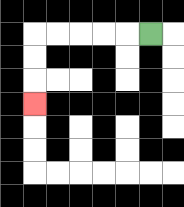{'start': '[6, 1]', 'end': '[1, 4]', 'path_directions': 'L,L,L,L,L,D,D,D', 'path_coordinates': '[[6, 1], [5, 1], [4, 1], [3, 1], [2, 1], [1, 1], [1, 2], [1, 3], [1, 4]]'}